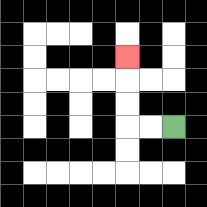{'start': '[7, 5]', 'end': '[5, 2]', 'path_directions': 'L,L,U,U,U', 'path_coordinates': '[[7, 5], [6, 5], [5, 5], [5, 4], [5, 3], [5, 2]]'}